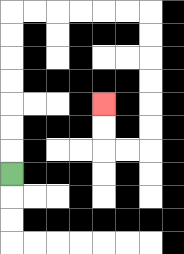{'start': '[0, 7]', 'end': '[4, 4]', 'path_directions': 'U,U,U,U,U,U,U,R,R,R,R,R,R,D,D,D,D,D,D,L,L,U,U', 'path_coordinates': '[[0, 7], [0, 6], [0, 5], [0, 4], [0, 3], [0, 2], [0, 1], [0, 0], [1, 0], [2, 0], [3, 0], [4, 0], [5, 0], [6, 0], [6, 1], [6, 2], [6, 3], [6, 4], [6, 5], [6, 6], [5, 6], [4, 6], [4, 5], [4, 4]]'}